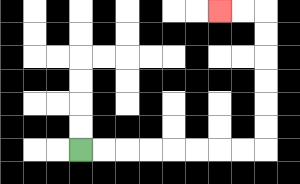{'start': '[3, 6]', 'end': '[9, 0]', 'path_directions': 'R,R,R,R,R,R,R,R,U,U,U,U,U,U,L,L', 'path_coordinates': '[[3, 6], [4, 6], [5, 6], [6, 6], [7, 6], [8, 6], [9, 6], [10, 6], [11, 6], [11, 5], [11, 4], [11, 3], [11, 2], [11, 1], [11, 0], [10, 0], [9, 0]]'}